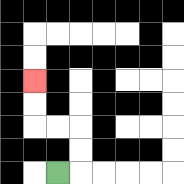{'start': '[2, 7]', 'end': '[1, 3]', 'path_directions': 'R,U,U,L,L,U,U', 'path_coordinates': '[[2, 7], [3, 7], [3, 6], [3, 5], [2, 5], [1, 5], [1, 4], [1, 3]]'}